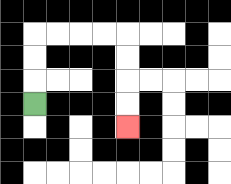{'start': '[1, 4]', 'end': '[5, 5]', 'path_directions': 'U,U,U,R,R,R,R,D,D,D,D', 'path_coordinates': '[[1, 4], [1, 3], [1, 2], [1, 1], [2, 1], [3, 1], [4, 1], [5, 1], [5, 2], [5, 3], [5, 4], [5, 5]]'}